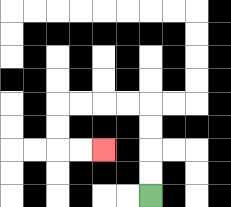{'start': '[6, 8]', 'end': '[4, 6]', 'path_directions': 'U,U,U,U,L,L,L,L,D,D,R,R', 'path_coordinates': '[[6, 8], [6, 7], [6, 6], [6, 5], [6, 4], [5, 4], [4, 4], [3, 4], [2, 4], [2, 5], [2, 6], [3, 6], [4, 6]]'}